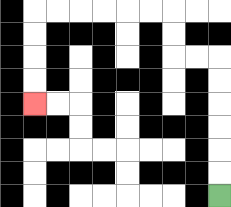{'start': '[9, 8]', 'end': '[1, 4]', 'path_directions': 'U,U,U,U,U,U,L,L,U,U,L,L,L,L,L,L,D,D,D,D', 'path_coordinates': '[[9, 8], [9, 7], [9, 6], [9, 5], [9, 4], [9, 3], [9, 2], [8, 2], [7, 2], [7, 1], [7, 0], [6, 0], [5, 0], [4, 0], [3, 0], [2, 0], [1, 0], [1, 1], [1, 2], [1, 3], [1, 4]]'}